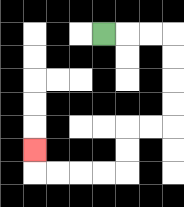{'start': '[4, 1]', 'end': '[1, 6]', 'path_directions': 'R,R,R,D,D,D,D,L,L,D,D,L,L,L,L,U', 'path_coordinates': '[[4, 1], [5, 1], [6, 1], [7, 1], [7, 2], [7, 3], [7, 4], [7, 5], [6, 5], [5, 5], [5, 6], [5, 7], [4, 7], [3, 7], [2, 7], [1, 7], [1, 6]]'}